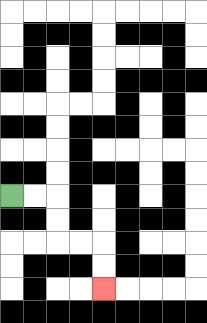{'start': '[0, 8]', 'end': '[4, 12]', 'path_directions': 'R,R,D,D,R,R,D,D', 'path_coordinates': '[[0, 8], [1, 8], [2, 8], [2, 9], [2, 10], [3, 10], [4, 10], [4, 11], [4, 12]]'}